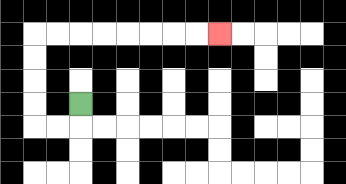{'start': '[3, 4]', 'end': '[9, 1]', 'path_directions': 'D,L,L,U,U,U,U,R,R,R,R,R,R,R,R', 'path_coordinates': '[[3, 4], [3, 5], [2, 5], [1, 5], [1, 4], [1, 3], [1, 2], [1, 1], [2, 1], [3, 1], [4, 1], [5, 1], [6, 1], [7, 1], [8, 1], [9, 1]]'}